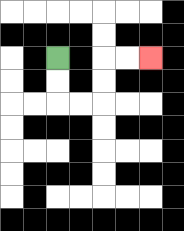{'start': '[2, 2]', 'end': '[6, 2]', 'path_directions': 'D,D,R,R,U,U,R,R', 'path_coordinates': '[[2, 2], [2, 3], [2, 4], [3, 4], [4, 4], [4, 3], [4, 2], [5, 2], [6, 2]]'}